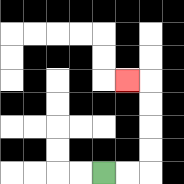{'start': '[4, 7]', 'end': '[5, 3]', 'path_directions': 'R,R,U,U,U,U,L', 'path_coordinates': '[[4, 7], [5, 7], [6, 7], [6, 6], [6, 5], [6, 4], [6, 3], [5, 3]]'}